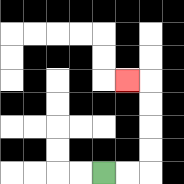{'start': '[4, 7]', 'end': '[5, 3]', 'path_directions': 'R,R,U,U,U,U,L', 'path_coordinates': '[[4, 7], [5, 7], [6, 7], [6, 6], [6, 5], [6, 4], [6, 3], [5, 3]]'}